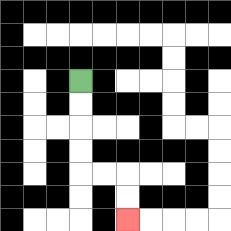{'start': '[3, 3]', 'end': '[5, 9]', 'path_directions': 'D,D,D,D,R,R,D,D', 'path_coordinates': '[[3, 3], [3, 4], [3, 5], [3, 6], [3, 7], [4, 7], [5, 7], [5, 8], [5, 9]]'}